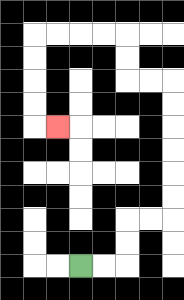{'start': '[3, 11]', 'end': '[2, 5]', 'path_directions': 'R,R,U,U,R,R,U,U,U,U,U,U,L,L,U,U,L,L,L,L,D,D,D,D,R', 'path_coordinates': '[[3, 11], [4, 11], [5, 11], [5, 10], [5, 9], [6, 9], [7, 9], [7, 8], [7, 7], [7, 6], [7, 5], [7, 4], [7, 3], [6, 3], [5, 3], [5, 2], [5, 1], [4, 1], [3, 1], [2, 1], [1, 1], [1, 2], [1, 3], [1, 4], [1, 5], [2, 5]]'}